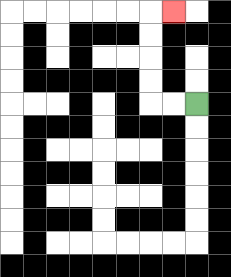{'start': '[8, 4]', 'end': '[7, 0]', 'path_directions': 'L,L,U,U,U,U,R', 'path_coordinates': '[[8, 4], [7, 4], [6, 4], [6, 3], [6, 2], [6, 1], [6, 0], [7, 0]]'}